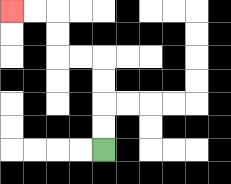{'start': '[4, 6]', 'end': '[0, 0]', 'path_directions': 'U,U,U,U,L,L,U,U,L,L', 'path_coordinates': '[[4, 6], [4, 5], [4, 4], [4, 3], [4, 2], [3, 2], [2, 2], [2, 1], [2, 0], [1, 0], [0, 0]]'}